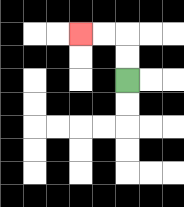{'start': '[5, 3]', 'end': '[3, 1]', 'path_directions': 'U,U,L,L', 'path_coordinates': '[[5, 3], [5, 2], [5, 1], [4, 1], [3, 1]]'}